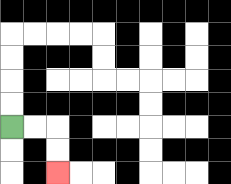{'start': '[0, 5]', 'end': '[2, 7]', 'path_directions': 'R,R,D,D', 'path_coordinates': '[[0, 5], [1, 5], [2, 5], [2, 6], [2, 7]]'}